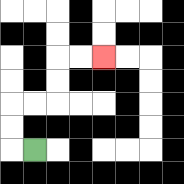{'start': '[1, 6]', 'end': '[4, 2]', 'path_directions': 'L,U,U,R,R,U,U,R,R', 'path_coordinates': '[[1, 6], [0, 6], [0, 5], [0, 4], [1, 4], [2, 4], [2, 3], [2, 2], [3, 2], [4, 2]]'}